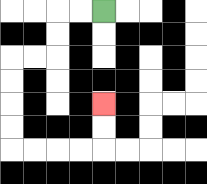{'start': '[4, 0]', 'end': '[4, 4]', 'path_directions': 'L,L,D,D,L,L,D,D,D,D,R,R,R,R,U,U', 'path_coordinates': '[[4, 0], [3, 0], [2, 0], [2, 1], [2, 2], [1, 2], [0, 2], [0, 3], [0, 4], [0, 5], [0, 6], [1, 6], [2, 6], [3, 6], [4, 6], [4, 5], [4, 4]]'}